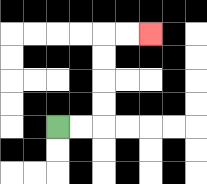{'start': '[2, 5]', 'end': '[6, 1]', 'path_directions': 'R,R,U,U,U,U,R,R', 'path_coordinates': '[[2, 5], [3, 5], [4, 5], [4, 4], [4, 3], [4, 2], [4, 1], [5, 1], [6, 1]]'}